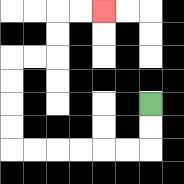{'start': '[6, 4]', 'end': '[4, 0]', 'path_directions': 'D,D,L,L,L,L,L,L,U,U,U,U,R,R,U,U,R,R', 'path_coordinates': '[[6, 4], [6, 5], [6, 6], [5, 6], [4, 6], [3, 6], [2, 6], [1, 6], [0, 6], [0, 5], [0, 4], [0, 3], [0, 2], [1, 2], [2, 2], [2, 1], [2, 0], [3, 0], [4, 0]]'}